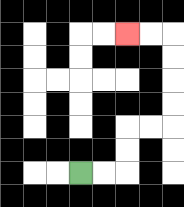{'start': '[3, 7]', 'end': '[5, 1]', 'path_directions': 'R,R,U,U,R,R,U,U,U,U,L,L', 'path_coordinates': '[[3, 7], [4, 7], [5, 7], [5, 6], [5, 5], [6, 5], [7, 5], [7, 4], [7, 3], [7, 2], [7, 1], [6, 1], [5, 1]]'}